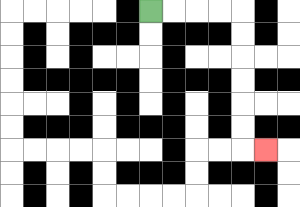{'start': '[6, 0]', 'end': '[11, 6]', 'path_directions': 'R,R,R,R,D,D,D,D,D,D,R', 'path_coordinates': '[[6, 0], [7, 0], [8, 0], [9, 0], [10, 0], [10, 1], [10, 2], [10, 3], [10, 4], [10, 5], [10, 6], [11, 6]]'}